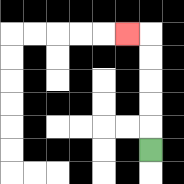{'start': '[6, 6]', 'end': '[5, 1]', 'path_directions': 'U,U,U,U,U,L', 'path_coordinates': '[[6, 6], [6, 5], [6, 4], [6, 3], [6, 2], [6, 1], [5, 1]]'}